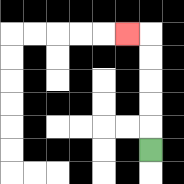{'start': '[6, 6]', 'end': '[5, 1]', 'path_directions': 'U,U,U,U,U,L', 'path_coordinates': '[[6, 6], [6, 5], [6, 4], [6, 3], [6, 2], [6, 1], [5, 1]]'}